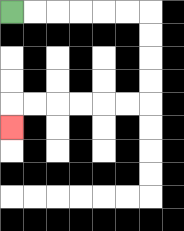{'start': '[0, 0]', 'end': '[0, 5]', 'path_directions': 'R,R,R,R,R,R,D,D,D,D,L,L,L,L,L,L,D', 'path_coordinates': '[[0, 0], [1, 0], [2, 0], [3, 0], [4, 0], [5, 0], [6, 0], [6, 1], [6, 2], [6, 3], [6, 4], [5, 4], [4, 4], [3, 4], [2, 4], [1, 4], [0, 4], [0, 5]]'}